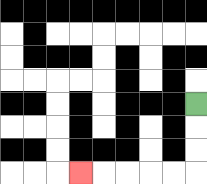{'start': '[8, 4]', 'end': '[3, 7]', 'path_directions': 'D,D,D,L,L,L,L,L', 'path_coordinates': '[[8, 4], [8, 5], [8, 6], [8, 7], [7, 7], [6, 7], [5, 7], [4, 7], [3, 7]]'}